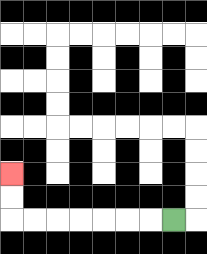{'start': '[7, 9]', 'end': '[0, 7]', 'path_directions': 'L,L,L,L,L,L,L,U,U', 'path_coordinates': '[[7, 9], [6, 9], [5, 9], [4, 9], [3, 9], [2, 9], [1, 9], [0, 9], [0, 8], [0, 7]]'}